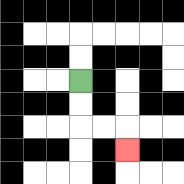{'start': '[3, 3]', 'end': '[5, 6]', 'path_directions': 'D,D,R,R,D', 'path_coordinates': '[[3, 3], [3, 4], [3, 5], [4, 5], [5, 5], [5, 6]]'}